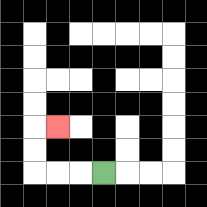{'start': '[4, 7]', 'end': '[2, 5]', 'path_directions': 'L,L,L,U,U,R', 'path_coordinates': '[[4, 7], [3, 7], [2, 7], [1, 7], [1, 6], [1, 5], [2, 5]]'}